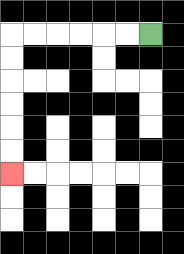{'start': '[6, 1]', 'end': '[0, 7]', 'path_directions': 'L,L,L,L,L,L,D,D,D,D,D,D', 'path_coordinates': '[[6, 1], [5, 1], [4, 1], [3, 1], [2, 1], [1, 1], [0, 1], [0, 2], [0, 3], [0, 4], [0, 5], [0, 6], [0, 7]]'}